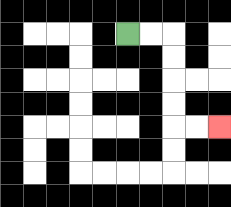{'start': '[5, 1]', 'end': '[9, 5]', 'path_directions': 'R,R,D,D,D,D,R,R', 'path_coordinates': '[[5, 1], [6, 1], [7, 1], [7, 2], [7, 3], [7, 4], [7, 5], [8, 5], [9, 5]]'}